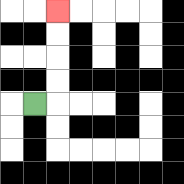{'start': '[1, 4]', 'end': '[2, 0]', 'path_directions': 'R,U,U,U,U', 'path_coordinates': '[[1, 4], [2, 4], [2, 3], [2, 2], [2, 1], [2, 0]]'}